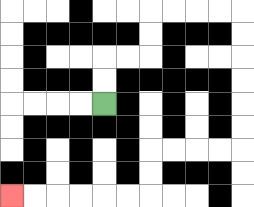{'start': '[4, 4]', 'end': '[0, 8]', 'path_directions': 'U,U,R,R,U,U,R,R,R,R,D,D,D,D,D,D,L,L,L,L,D,D,L,L,L,L,L,L', 'path_coordinates': '[[4, 4], [4, 3], [4, 2], [5, 2], [6, 2], [6, 1], [6, 0], [7, 0], [8, 0], [9, 0], [10, 0], [10, 1], [10, 2], [10, 3], [10, 4], [10, 5], [10, 6], [9, 6], [8, 6], [7, 6], [6, 6], [6, 7], [6, 8], [5, 8], [4, 8], [3, 8], [2, 8], [1, 8], [0, 8]]'}